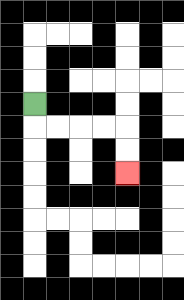{'start': '[1, 4]', 'end': '[5, 7]', 'path_directions': 'D,R,R,R,R,D,D', 'path_coordinates': '[[1, 4], [1, 5], [2, 5], [3, 5], [4, 5], [5, 5], [5, 6], [5, 7]]'}